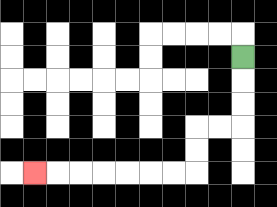{'start': '[10, 2]', 'end': '[1, 7]', 'path_directions': 'D,D,D,L,L,D,D,L,L,L,L,L,L,L', 'path_coordinates': '[[10, 2], [10, 3], [10, 4], [10, 5], [9, 5], [8, 5], [8, 6], [8, 7], [7, 7], [6, 7], [5, 7], [4, 7], [3, 7], [2, 7], [1, 7]]'}